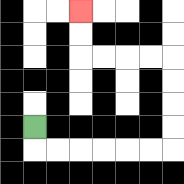{'start': '[1, 5]', 'end': '[3, 0]', 'path_directions': 'D,R,R,R,R,R,R,U,U,U,U,L,L,L,L,U,U', 'path_coordinates': '[[1, 5], [1, 6], [2, 6], [3, 6], [4, 6], [5, 6], [6, 6], [7, 6], [7, 5], [7, 4], [7, 3], [7, 2], [6, 2], [5, 2], [4, 2], [3, 2], [3, 1], [3, 0]]'}